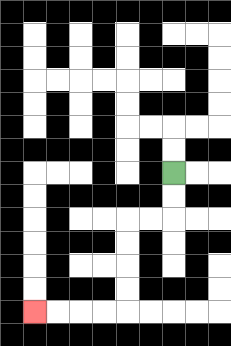{'start': '[7, 7]', 'end': '[1, 13]', 'path_directions': 'D,D,L,L,D,D,D,D,L,L,L,L', 'path_coordinates': '[[7, 7], [7, 8], [7, 9], [6, 9], [5, 9], [5, 10], [5, 11], [5, 12], [5, 13], [4, 13], [3, 13], [2, 13], [1, 13]]'}